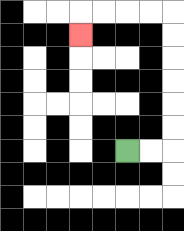{'start': '[5, 6]', 'end': '[3, 1]', 'path_directions': 'R,R,U,U,U,U,U,U,L,L,L,L,D', 'path_coordinates': '[[5, 6], [6, 6], [7, 6], [7, 5], [7, 4], [7, 3], [7, 2], [7, 1], [7, 0], [6, 0], [5, 0], [4, 0], [3, 0], [3, 1]]'}